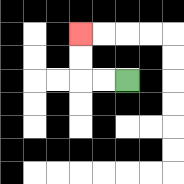{'start': '[5, 3]', 'end': '[3, 1]', 'path_directions': 'L,L,U,U', 'path_coordinates': '[[5, 3], [4, 3], [3, 3], [3, 2], [3, 1]]'}